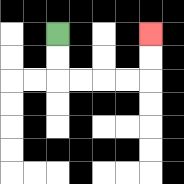{'start': '[2, 1]', 'end': '[6, 1]', 'path_directions': 'D,D,R,R,R,R,U,U', 'path_coordinates': '[[2, 1], [2, 2], [2, 3], [3, 3], [4, 3], [5, 3], [6, 3], [6, 2], [6, 1]]'}